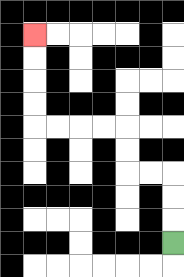{'start': '[7, 10]', 'end': '[1, 1]', 'path_directions': 'U,U,U,L,L,U,U,L,L,L,L,U,U,U,U', 'path_coordinates': '[[7, 10], [7, 9], [7, 8], [7, 7], [6, 7], [5, 7], [5, 6], [5, 5], [4, 5], [3, 5], [2, 5], [1, 5], [1, 4], [1, 3], [1, 2], [1, 1]]'}